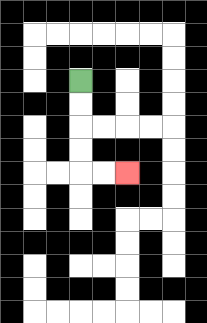{'start': '[3, 3]', 'end': '[5, 7]', 'path_directions': 'D,D,D,D,R,R', 'path_coordinates': '[[3, 3], [3, 4], [3, 5], [3, 6], [3, 7], [4, 7], [5, 7]]'}